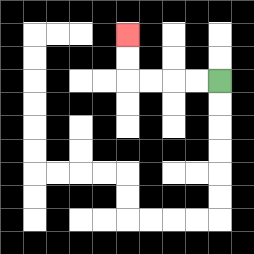{'start': '[9, 3]', 'end': '[5, 1]', 'path_directions': 'L,L,L,L,U,U', 'path_coordinates': '[[9, 3], [8, 3], [7, 3], [6, 3], [5, 3], [5, 2], [5, 1]]'}